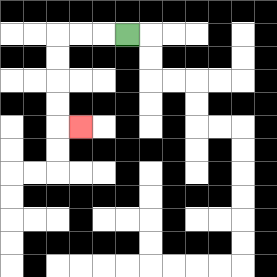{'start': '[5, 1]', 'end': '[3, 5]', 'path_directions': 'L,L,L,D,D,D,D,R', 'path_coordinates': '[[5, 1], [4, 1], [3, 1], [2, 1], [2, 2], [2, 3], [2, 4], [2, 5], [3, 5]]'}